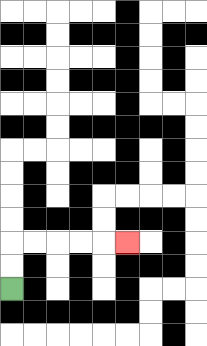{'start': '[0, 12]', 'end': '[5, 10]', 'path_directions': 'U,U,R,R,R,R,R', 'path_coordinates': '[[0, 12], [0, 11], [0, 10], [1, 10], [2, 10], [3, 10], [4, 10], [5, 10]]'}